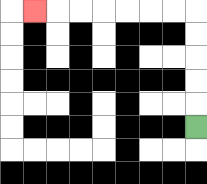{'start': '[8, 5]', 'end': '[1, 0]', 'path_directions': 'U,U,U,U,U,L,L,L,L,L,L,L', 'path_coordinates': '[[8, 5], [8, 4], [8, 3], [8, 2], [8, 1], [8, 0], [7, 0], [6, 0], [5, 0], [4, 0], [3, 0], [2, 0], [1, 0]]'}